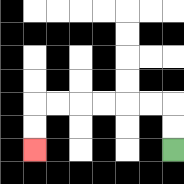{'start': '[7, 6]', 'end': '[1, 6]', 'path_directions': 'U,U,L,L,L,L,L,L,D,D', 'path_coordinates': '[[7, 6], [7, 5], [7, 4], [6, 4], [5, 4], [4, 4], [3, 4], [2, 4], [1, 4], [1, 5], [1, 6]]'}